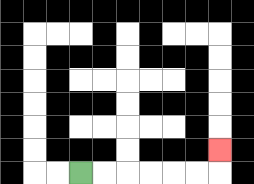{'start': '[3, 7]', 'end': '[9, 6]', 'path_directions': 'R,R,R,R,R,R,U', 'path_coordinates': '[[3, 7], [4, 7], [5, 7], [6, 7], [7, 7], [8, 7], [9, 7], [9, 6]]'}